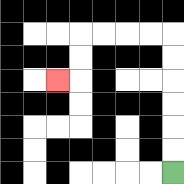{'start': '[7, 7]', 'end': '[2, 3]', 'path_directions': 'U,U,U,U,U,U,L,L,L,L,D,D,L', 'path_coordinates': '[[7, 7], [7, 6], [7, 5], [7, 4], [7, 3], [7, 2], [7, 1], [6, 1], [5, 1], [4, 1], [3, 1], [3, 2], [3, 3], [2, 3]]'}